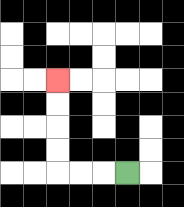{'start': '[5, 7]', 'end': '[2, 3]', 'path_directions': 'L,L,L,U,U,U,U', 'path_coordinates': '[[5, 7], [4, 7], [3, 7], [2, 7], [2, 6], [2, 5], [2, 4], [2, 3]]'}